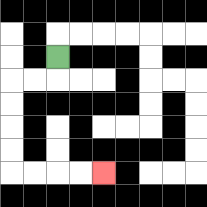{'start': '[2, 2]', 'end': '[4, 7]', 'path_directions': 'D,L,L,D,D,D,D,R,R,R,R', 'path_coordinates': '[[2, 2], [2, 3], [1, 3], [0, 3], [0, 4], [0, 5], [0, 6], [0, 7], [1, 7], [2, 7], [3, 7], [4, 7]]'}